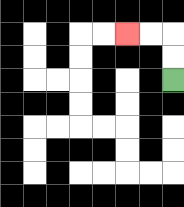{'start': '[7, 3]', 'end': '[5, 1]', 'path_directions': 'U,U,L,L', 'path_coordinates': '[[7, 3], [7, 2], [7, 1], [6, 1], [5, 1]]'}